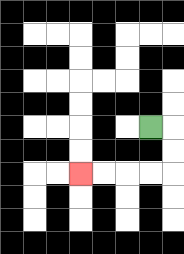{'start': '[6, 5]', 'end': '[3, 7]', 'path_directions': 'R,D,D,L,L,L,L', 'path_coordinates': '[[6, 5], [7, 5], [7, 6], [7, 7], [6, 7], [5, 7], [4, 7], [3, 7]]'}